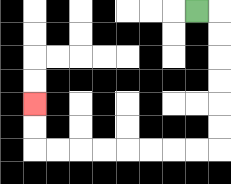{'start': '[8, 0]', 'end': '[1, 4]', 'path_directions': 'R,D,D,D,D,D,D,L,L,L,L,L,L,L,L,U,U', 'path_coordinates': '[[8, 0], [9, 0], [9, 1], [9, 2], [9, 3], [9, 4], [9, 5], [9, 6], [8, 6], [7, 6], [6, 6], [5, 6], [4, 6], [3, 6], [2, 6], [1, 6], [1, 5], [1, 4]]'}